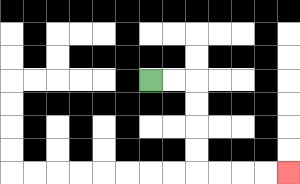{'start': '[6, 3]', 'end': '[12, 7]', 'path_directions': 'R,R,D,D,D,D,R,R,R,R', 'path_coordinates': '[[6, 3], [7, 3], [8, 3], [8, 4], [8, 5], [8, 6], [8, 7], [9, 7], [10, 7], [11, 7], [12, 7]]'}